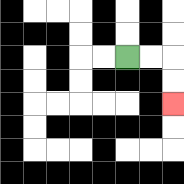{'start': '[5, 2]', 'end': '[7, 4]', 'path_directions': 'R,R,D,D', 'path_coordinates': '[[5, 2], [6, 2], [7, 2], [7, 3], [7, 4]]'}